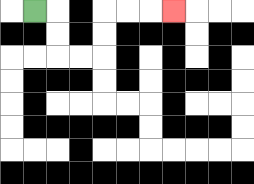{'start': '[1, 0]', 'end': '[7, 0]', 'path_directions': 'R,D,D,R,R,U,U,R,R,R', 'path_coordinates': '[[1, 0], [2, 0], [2, 1], [2, 2], [3, 2], [4, 2], [4, 1], [4, 0], [5, 0], [6, 0], [7, 0]]'}